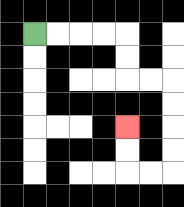{'start': '[1, 1]', 'end': '[5, 5]', 'path_directions': 'R,R,R,R,D,D,R,R,D,D,D,D,L,L,U,U', 'path_coordinates': '[[1, 1], [2, 1], [3, 1], [4, 1], [5, 1], [5, 2], [5, 3], [6, 3], [7, 3], [7, 4], [7, 5], [7, 6], [7, 7], [6, 7], [5, 7], [5, 6], [5, 5]]'}